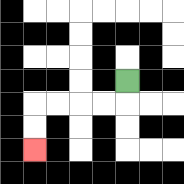{'start': '[5, 3]', 'end': '[1, 6]', 'path_directions': 'D,L,L,L,L,D,D', 'path_coordinates': '[[5, 3], [5, 4], [4, 4], [3, 4], [2, 4], [1, 4], [1, 5], [1, 6]]'}